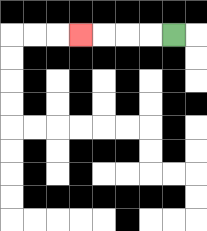{'start': '[7, 1]', 'end': '[3, 1]', 'path_directions': 'L,L,L,L', 'path_coordinates': '[[7, 1], [6, 1], [5, 1], [4, 1], [3, 1]]'}